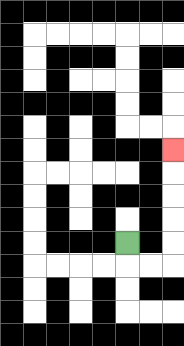{'start': '[5, 10]', 'end': '[7, 6]', 'path_directions': 'D,R,R,U,U,U,U,U', 'path_coordinates': '[[5, 10], [5, 11], [6, 11], [7, 11], [7, 10], [7, 9], [7, 8], [7, 7], [7, 6]]'}